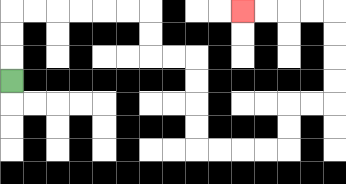{'start': '[0, 3]', 'end': '[10, 0]', 'path_directions': 'U,U,U,R,R,R,R,R,R,D,D,R,R,D,D,D,D,R,R,R,R,U,U,R,R,U,U,U,U,L,L,L,L', 'path_coordinates': '[[0, 3], [0, 2], [0, 1], [0, 0], [1, 0], [2, 0], [3, 0], [4, 0], [5, 0], [6, 0], [6, 1], [6, 2], [7, 2], [8, 2], [8, 3], [8, 4], [8, 5], [8, 6], [9, 6], [10, 6], [11, 6], [12, 6], [12, 5], [12, 4], [13, 4], [14, 4], [14, 3], [14, 2], [14, 1], [14, 0], [13, 0], [12, 0], [11, 0], [10, 0]]'}